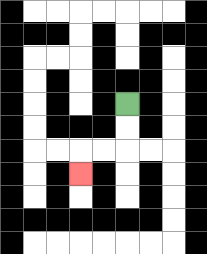{'start': '[5, 4]', 'end': '[3, 7]', 'path_directions': 'D,D,L,L,D', 'path_coordinates': '[[5, 4], [5, 5], [5, 6], [4, 6], [3, 6], [3, 7]]'}